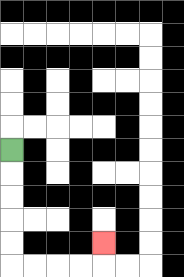{'start': '[0, 6]', 'end': '[4, 10]', 'path_directions': 'D,D,D,D,D,R,R,R,R,U', 'path_coordinates': '[[0, 6], [0, 7], [0, 8], [0, 9], [0, 10], [0, 11], [1, 11], [2, 11], [3, 11], [4, 11], [4, 10]]'}